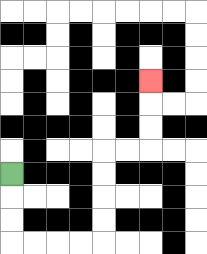{'start': '[0, 7]', 'end': '[6, 3]', 'path_directions': 'D,D,D,R,R,R,R,U,U,U,U,R,R,U,U,U', 'path_coordinates': '[[0, 7], [0, 8], [0, 9], [0, 10], [1, 10], [2, 10], [3, 10], [4, 10], [4, 9], [4, 8], [4, 7], [4, 6], [5, 6], [6, 6], [6, 5], [6, 4], [6, 3]]'}